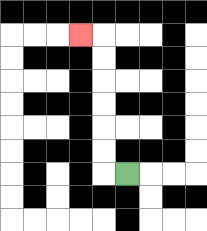{'start': '[5, 7]', 'end': '[3, 1]', 'path_directions': 'L,U,U,U,U,U,U,L', 'path_coordinates': '[[5, 7], [4, 7], [4, 6], [4, 5], [4, 4], [4, 3], [4, 2], [4, 1], [3, 1]]'}